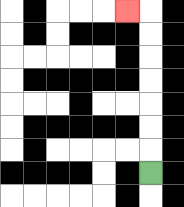{'start': '[6, 7]', 'end': '[5, 0]', 'path_directions': 'U,U,U,U,U,U,U,L', 'path_coordinates': '[[6, 7], [6, 6], [6, 5], [6, 4], [6, 3], [6, 2], [6, 1], [6, 0], [5, 0]]'}